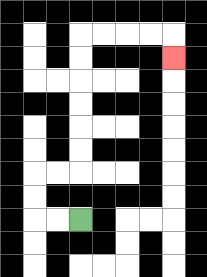{'start': '[3, 9]', 'end': '[7, 2]', 'path_directions': 'L,L,U,U,R,R,U,U,U,U,U,U,R,R,R,R,D', 'path_coordinates': '[[3, 9], [2, 9], [1, 9], [1, 8], [1, 7], [2, 7], [3, 7], [3, 6], [3, 5], [3, 4], [3, 3], [3, 2], [3, 1], [4, 1], [5, 1], [6, 1], [7, 1], [7, 2]]'}